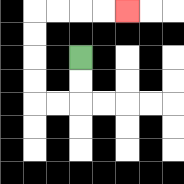{'start': '[3, 2]', 'end': '[5, 0]', 'path_directions': 'D,D,L,L,U,U,U,U,R,R,R,R', 'path_coordinates': '[[3, 2], [3, 3], [3, 4], [2, 4], [1, 4], [1, 3], [1, 2], [1, 1], [1, 0], [2, 0], [3, 0], [4, 0], [5, 0]]'}